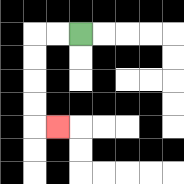{'start': '[3, 1]', 'end': '[2, 5]', 'path_directions': 'L,L,D,D,D,D,R', 'path_coordinates': '[[3, 1], [2, 1], [1, 1], [1, 2], [1, 3], [1, 4], [1, 5], [2, 5]]'}